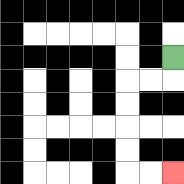{'start': '[7, 2]', 'end': '[7, 7]', 'path_directions': 'D,L,L,D,D,D,D,R,R', 'path_coordinates': '[[7, 2], [7, 3], [6, 3], [5, 3], [5, 4], [5, 5], [5, 6], [5, 7], [6, 7], [7, 7]]'}